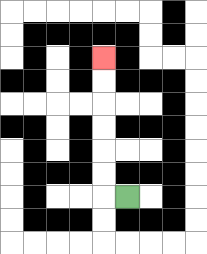{'start': '[5, 8]', 'end': '[4, 2]', 'path_directions': 'L,U,U,U,U,U,U', 'path_coordinates': '[[5, 8], [4, 8], [4, 7], [4, 6], [4, 5], [4, 4], [4, 3], [4, 2]]'}